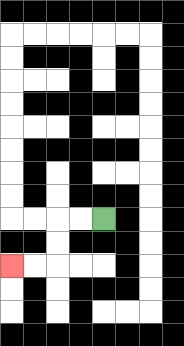{'start': '[4, 9]', 'end': '[0, 11]', 'path_directions': 'L,L,D,D,L,L', 'path_coordinates': '[[4, 9], [3, 9], [2, 9], [2, 10], [2, 11], [1, 11], [0, 11]]'}